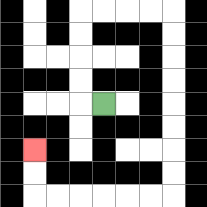{'start': '[4, 4]', 'end': '[1, 6]', 'path_directions': 'L,U,U,U,U,R,R,R,R,D,D,D,D,D,D,D,D,L,L,L,L,L,L,U,U', 'path_coordinates': '[[4, 4], [3, 4], [3, 3], [3, 2], [3, 1], [3, 0], [4, 0], [5, 0], [6, 0], [7, 0], [7, 1], [7, 2], [7, 3], [7, 4], [7, 5], [7, 6], [7, 7], [7, 8], [6, 8], [5, 8], [4, 8], [3, 8], [2, 8], [1, 8], [1, 7], [1, 6]]'}